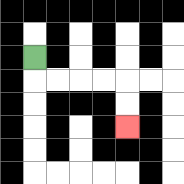{'start': '[1, 2]', 'end': '[5, 5]', 'path_directions': 'D,R,R,R,R,D,D', 'path_coordinates': '[[1, 2], [1, 3], [2, 3], [3, 3], [4, 3], [5, 3], [5, 4], [5, 5]]'}